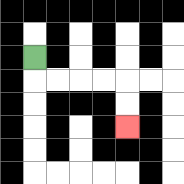{'start': '[1, 2]', 'end': '[5, 5]', 'path_directions': 'D,R,R,R,R,D,D', 'path_coordinates': '[[1, 2], [1, 3], [2, 3], [3, 3], [4, 3], [5, 3], [5, 4], [5, 5]]'}